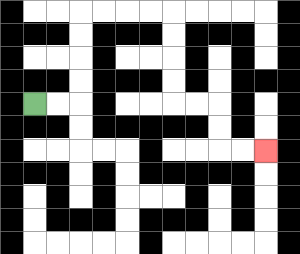{'start': '[1, 4]', 'end': '[11, 6]', 'path_directions': 'R,R,U,U,U,U,R,R,R,R,D,D,D,D,R,R,D,D,R,R', 'path_coordinates': '[[1, 4], [2, 4], [3, 4], [3, 3], [3, 2], [3, 1], [3, 0], [4, 0], [5, 0], [6, 0], [7, 0], [7, 1], [7, 2], [7, 3], [7, 4], [8, 4], [9, 4], [9, 5], [9, 6], [10, 6], [11, 6]]'}